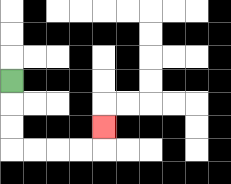{'start': '[0, 3]', 'end': '[4, 5]', 'path_directions': 'D,D,D,R,R,R,R,U', 'path_coordinates': '[[0, 3], [0, 4], [0, 5], [0, 6], [1, 6], [2, 6], [3, 6], [4, 6], [4, 5]]'}